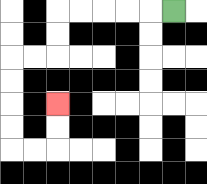{'start': '[7, 0]', 'end': '[2, 4]', 'path_directions': 'L,L,L,L,L,D,D,L,L,D,D,D,D,R,R,U,U', 'path_coordinates': '[[7, 0], [6, 0], [5, 0], [4, 0], [3, 0], [2, 0], [2, 1], [2, 2], [1, 2], [0, 2], [0, 3], [0, 4], [0, 5], [0, 6], [1, 6], [2, 6], [2, 5], [2, 4]]'}